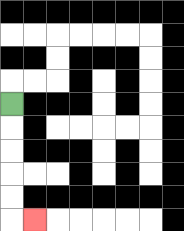{'start': '[0, 4]', 'end': '[1, 9]', 'path_directions': 'D,D,D,D,D,R', 'path_coordinates': '[[0, 4], [0, 5], [0, 6], [0, 7], [0, 8], [0, 9], [1, 9]]'}